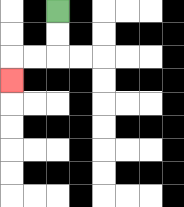{'start': '[2, 0]', 'end': '[0, 3]', 'path_directions': 'D,D,L,L,D', 'path_coordinates': '[[2, 0], [2, 1], [2, 2], [1, 2], [0, 2], [0, 3]]'}